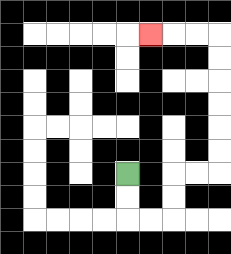{'start': '[5, 7]', 'end': '[6, 1]', 'path_directions': 'D,D,R,R,U,U,R,R,U,U,U,U,U,U,L,L,L', 'path_coordinates': '[[5, 7], [5, 8], [5, 9], [6, 9], [7, 9], [7, 8], [7, 7], [8, 7], [9, 7], [9, 6], [9, 5], [9, 4], [9, 3], [9, 2], [9, 1], [8, 1], [7, 1], [6, 1]]'}